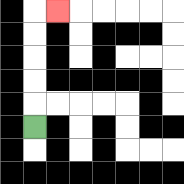{'start': '[1, 5]', 'end': '[2, 0]', 'path_directions': 'U,U,U,U,U,R', 'path_coordinates': '[[1, 5], [1, 4], [1, 3], [1, 2], [1, 1], [1, 0], [2, 0]]'}